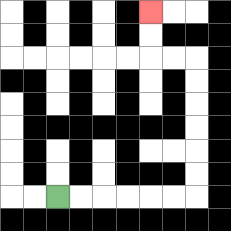{'start': '[2, 8]', 'end': '[6, 0]', 'path_directions': 'R,R,R,R,R,R,U,U,U,U,U,U,L,L,U,U', 'path_coordinates': '[[2, 8], [3, 8], [4, 8], [5, 8], [6, 8], [7, 8], [8, 8], [8, 7], [8, 6], [8, 5], [8, 4], [8, 3], [8, 2], [7, 2], [6, 2], [6, 1], [6, 0]]'}